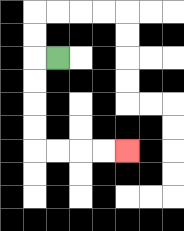{'start': '[2, 2]', 'end': '[5, 6]', 'path_directions': 'L,D,D,D,D,R,R,R,R', 'path_coordinates': '[[2, 2], [1, 2], [1, 3], [1, 4], [1, 5], [1, 6], [2, 6], [3, 6], [4, 6], [5, 6]]'}